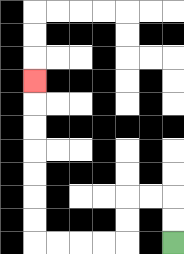{'start': '[7, 10]', 'end': '[1, 3]', 'path_directions': 'U,U,L,L,D,D,L,L,L,L,U,U,U,U,U,U,U', 'path_coordinates': '[[7, 10], [7, 9], [7, 8], [6, 8], [5, 8], [5, 9], [5, 10], [4, 10], [3, 10], [2, 10], [1, 10], [1, 9], [1, 8], [1, 7], [1, 6], [1, 5], [1, 4], [1, 3]]'}